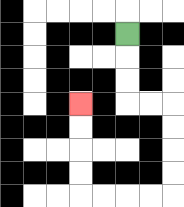{'start': '[5, 1]', 'end': '[3, 4]', 'path_directions': 'D,D,D,R,R,D,D,D,D,L,L,L,L,U,U,U,U', 'path_coordinates': '[[5, 1], [5, 2], [5, 3], [5, 4], [6, 4], [7, 4], [7, 5], [7, 6], [7, 7], [7, 8], [6, 8], [5, 8], [4, 8], [3, 8], [3, 7], [3, 6], [3, 5], [3, 4]]'}